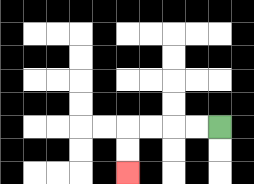{'start': '[9, 5]', 'end': '[5, 7]', 'path_directions': 'L,L,L,L,D,D', 'path_coordinates': '[[9, 5], [8, 5], [7, 5], [6, 5], [5, 5], [5, 6], [5, 7]]'}